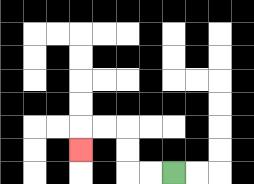{'start': '[7, 7]', 'end': '[3, 6]', 'path_directions': 'L,L,U,U,L,L,D', 'path_coordinates': '[[7, 7], [6, 7], [5, 7], [5, 6], [5, 5], [4, 5], [3, 5], [3, 6]]'}